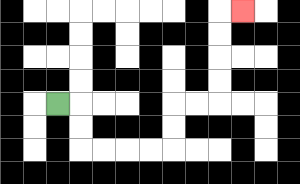{'start': '[2, 4]', 'end': '[10, 0]', 'path_directions': 'R,D,D,R,R,R,R,U,U,R,R,U,U,U,U,R', 'path_coordinates': '[[2, 4], [3, 4], [3, 5], [3, 6], [4, 6], [5, 6], [6, 6], [7, 6], [7, 5], [7, 4], [8, 4], [9, 4], [9, 3], [9, 2], [9, 1], [9, 0], [10, 0]]'}